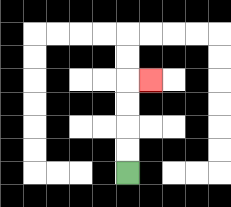{'start': '[5, 7]', 'end': '[6, 3]', 'path_directions': 'U,U,U,U,R', 'path_coordinates': '[[5, 7], [5, 6], [5, 5], [5, 4], [5, 3], [6, 3]]'}